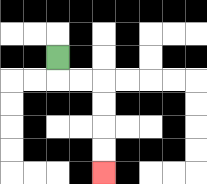{'start': '[2, 2]', 'end': '[4, 7]', 'path_directions': 'D,R,R,D,D,D,D', 'path_coordinates': '[[2, 2], [2, 3], [3, 3], [4, 3], [4, 4], [4, 5], [4, 6], [4, 7]]'}